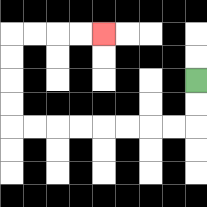{'start': '[8, 3]', 'end': '[4, 1]', 'path_directions': 'D,D,L,L,L,L,L,L,L,L,U,U,U,U,R,R,R,R', 'path_coordinates': '[[8, 3], [8, 4], [8, 5], [7, 5], [6, 5], [5, 5], [4, 5], [3, 5], [2, 5], [1, 5], [0, 5], [0, 4], [0, 3], [0, 2], [0, 1], [1, 1], [2, 1], [3, 1], [4, 1]]'}